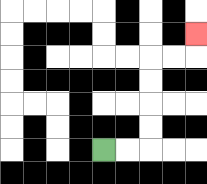{'start': '[4, 6]', 'end': '[8, 1]', 'path_directions': 'R,R,U,U,U,U,R,R,U', 'path_coordinates': '[[4, 6], [5, 6], [6, 6], [6, 5], [6, 4], [6, 3], [6, 2], [7, 2], [8, 2], [8, 1]]'}